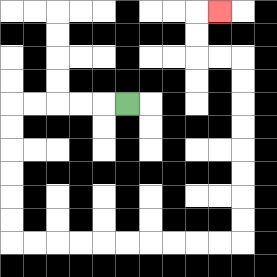{'start': '[5, 4]', 'end': '[9, 0]', 'path_directions': 'L,L,L,L,L,D,D,D,D,D,D,R,R,R,R,R,R,R,R,R,R,U,U,U,U,U,U,U,U,L,L,U,U,R', 'path_coordinates': '[[5, 4], [4, 4], [3, 4], [2, 4], [1, 4], [0, 4], [0, 5], [0, 6], [0, 7], [0, 8], [0, 9], [0, 10], [1, 10], [2, 10], [3, 10], [4, 10], [5, 10], [6, 10], [7, 10], [8, 10], [9, 10], [10, 10], [10, 9], [10, 8], [10, 7], [10, 6], [10, 5], [10, 4], [10, 3], [10, 2], [9, 2], [8, 2], [8, 1], [8, 0], [9, 0]]'}